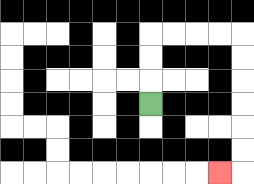{'start': '[6, 4]', 'end': '[9, 7]', 'path_directions': 'U,U,U,R,R,R,R,D,D,D,D,D,D,L', 'path_coordinates': '[[6, 4], [6, 3], [6, 2], [6, 1], [7, 1], [8, 1], [9, 1], [10, 1], [10, 2], [10, 3], [10, 4], [10, 5], [10, 6], [10, 7], [9, 7]]'}